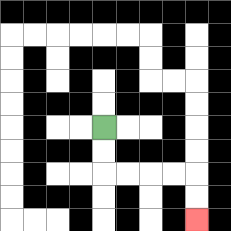{'start': '[4, 5]', 'end': '[8, 9]', 'path_directions': 'D,D,R,R,R,R,D,D', 'path_coordinates': '[[4, 5], [4, 6], [4, 7], [5, 7], [6, 7], [7, 7], [8, 7], [8, 8], [8, 9]]'}